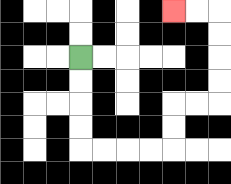{'start': '[3, 2]', 'end': '[7, 0]', 'path_directions': 'D,D,D,D,R,R,R,R,U,U,R,R,U,U,U,U,L,L', 'path_coordinates': '[[3, 2], [3, 3], [3, 4], [3, 5], [3, 6], [4, 6], [5, 6], [6, 6], [7, 6], [7, 5], [7, 4], [8, 4], [9, 4], [9, 3], [9, 2], [9, 1], [9, 0], [8, 0], [7, 0]]'}